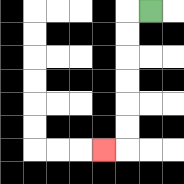{'start': '[6, 0]', 'end': '[4, 6]', 'path_directions': 'L,D,D,D,D,D,D,L', 'path_coordinates': '[[6, 0], [5, 0], [5, 1], [5, 2], [5, 3], [5, 4], [5, 5], [5, 6], [4, 6]]'}